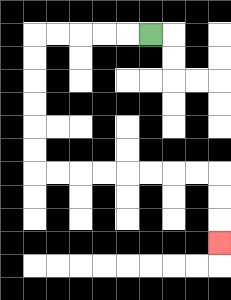{'start': '[6, 1]', 'end': '[9, 10]', 'path_directions': 'L,L,L,L,L,D,D,D,D,D,D,R,R,R,R,R,R,R,R,D,D,D', 'path_coordinates': '[[6, 1], [5, 1], [4, 1], [3, 1], [2, 1], [1, 1], [1, 2], [1, 3], [1, 4], [1, 5], [1, 6], [1, 7], [2, 7], [3, 7], [4, 7], [5, 7], [6, 7], [7, 7], [8, 7], [9, 7], [9, 8], [9, 9], [9, 10]]'}